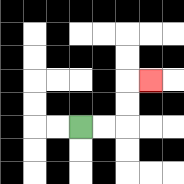{'start': '[3, 5]', 'end': '[6, 3]', 'path_directions': 'R,R,U,U,R', 'path_coordinates': '[[3, 5], [4, 5], [5, 5], [5, 4], [5, 3], [6, 3]]'}